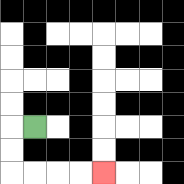{'start': '[1, 5]', 'end': '[4, 7]', 'path_directions': 'L,D,D,R,R,R,R', 'path_coordinates': '[[1, 5], [0, 5], [0, 6], [0, 7], [1, 7], [2, 7], [3, 7], [4, 7]]'}